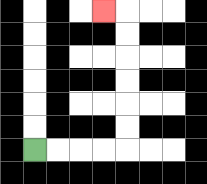{'start': '[1, 6]', 'end': '[4, 0]', 'path_directions': 'R,R,R,R,U,U,U,U,U,U,L', 'path_coordinates': '[[1, 6], [2, 6], [3, 6], [4, 6], [5, 6], [5, 5], [5, 4], [5, 3], [5, 2], [5, 1], [5, 0], [4, 0]]'}